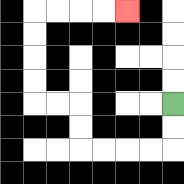{'start': '[7, 4]', 'end': '[5, 0]', 'path_directions': 'D,D,L,L,L,L,U,U,L,L,U,U,U,U,R,R,R,R', 'path_coordinates': '[[7, 4], [7, 5], [7, 6], [6, 6], [5, 6], [4, 6], [3, 6], [3, 5], [3, 4], [2, 4], [1, 4], [1, 3], [1, 2], [1, 1], [1, 0], [2, 0], [3, 0], [4, 0], [5, 0]]'}